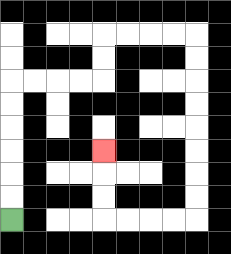{'start': '[0, 9]', 'end': '[4, 6]', 'path_directions': 'U,U,U,U,U,U,R,R,R,R,U,U,R,R,R,R,D,D,D,D,D,D,D,D,L,L,L,L,U,U,U', 'path_coordinates': '[[0, 9], [0, 8], [0, 7], [0, 6], [0, 5], [0, 4], [0, 3], [1, 3], [2, 3], [3, 3], [4, 3], [4, 2], [4, 1], [5, 1], [6, 1], [7, 1], [8, 1], [8, 2], [8, 3], [8, 4], [8, 5], [8, 6], [8, 7], [8, 8], [8, 9], [7, 9], [6, 9], [5, 9], [4, 9], [4, 8], [4, 7], [4, 6]]'}